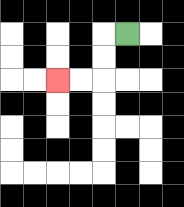{'start': '[5, 1]', 'end': '[2, 3]', 'path_directions': 'L,D,D,L,L', 'path_coordinates': '[[5, 1], [4, 1], [4, 2], [4, 3], [3, 3], [2, 3]]'}